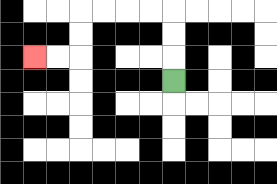{'start': '[7, 3]', 'end': '[1, 2]', 'path_directions': 'U,U,U,L,L,L,L,D,D,L,L', 'path_coordinates': '[[7, 3], [7, 2], [7, 1], [7, 0], [6, 0], [5, 0], [4, 0], [3, 0], [3, 1], [3, 2], [2, 2], [1, 2]]'}